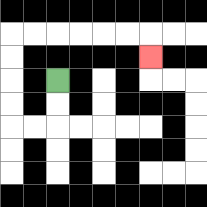{'start': '[2, 3]', 'end': '[6, 2]', 'path_directions': 'D,D,L,L,U,U,U,U,R,R,R,R,R,R,D', 'path_coordinates': '[[2, 3], [2, 4], [2, 5], [1, 5], [0, 5], [0, 4], [0, 3], [0, 2], [0, 1], [1, 1], [2, 1], [3, 1], [4, 1], [5, 1], [6, 1], [6, 2]]'}